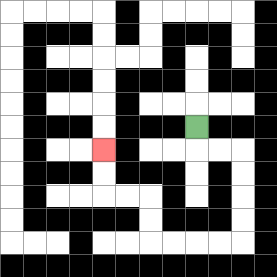{'start': '[8, 5]', 'end': '[4, 6]', 'path_directions': 'D,R,R,D,D,D,D,L,L,L,L,U,U,L,L,U,U', 'path_coordinates': '[[8, 5], [8, 6], [9, 6], [10, 6], [10, 7], [10, 8], [10, 9], [10, 10], [9, 10], [8, 10], [7, 10], [6, 10], [6, 9], [6, 8], [5, 8], [4, 8], [4, 7], [4, 6]]'}